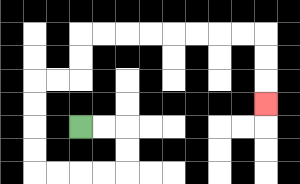{'start': '[3, 5]', 'end': '[11, 4]', 'path_directions': 'R,R,D,D,L,L,L,L,U,U,U,U,R,R,U,U,R,R,R,R,R,R,R,R,D,D,D', 'path_coordinates': '[[3, 5], [4, 5], [5, 5], [5, 6], [5, 7], [4, 7], [3, 7], [2, 7], [1, 7], [1, 6], [1, 5], [1, 4], [1, 3], [2, 3], [3, 3], [3, 2], [3, 1], [4, 1], [5, 1], [6, 1], [7, 1], [8, 1], [9, 1], [10, 1], [11, 1], [11, 2], [11, 3], [11, 4]]'}